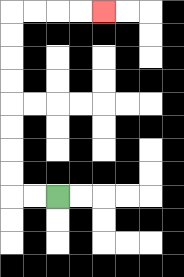{'start': '[2, 8]', 'end': '[4, 0]', 'path_directions': 'L,L,U,U,U,U,U,U,U,U,R,R,R,R', 'path_coordinates': '[[2, 8], [1, 8], [0, 8], [0, 7], [0, 6], [0, 5], [0, 4], [0, 3], [0, 2], [0, 1], [0, 0], [1, 0], [2, 0], [3, 0], [4, 0]]'}